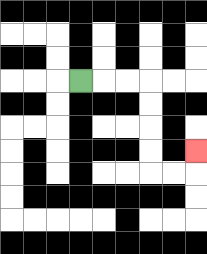{'start': '[3, 3]', 'end': '[8, 6]', 'path_directions': 'R,R,R,D,D,D,D,R,R,U', 'path_coordinates': '[[3, 3], [4, 3], [5, 3], [6, 3], [6, 4], [6, 5], [6, 6], [6, 7], [7, 7], [8, 7], [8, 6]]'}